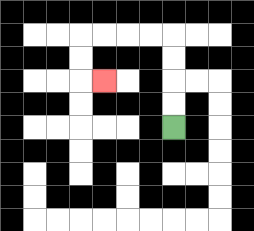{'start': '[7, 5]', 'end': '[4, 3]', 'path_directions': 'U,U,U,U,L,L,L,L,D,D,R', 'path_coordinates': '[[7, 5], [7, 4], [7, 3], [7, 2], [7, 1], [6, 1], [5, 1], [4, 1], [3, 1], [3, 2], [3, 3], [4, 3]]'}